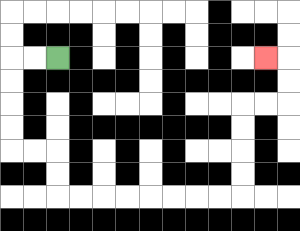{'start': '[2, 2]', 'end': '[11, 2]', 'path_directions': 'L,L,D,D,D,D,R,R,D,D,R,R,R,R,R,R,R,R,U,U,U,U,R,R,U,U,L', 'path_coordinates': '[[2, 2], [1, 2], [0, 2], [0, 3], [0, 4], [0, 5], [0, 6], [1, 6], [2, 6], [2, 7], [2, 8], [3, 8], [4, 8], [5, 8], [6, 8], [7, 8], [8, 8], [9, 8], [10, 8], [10, 7], [10, 6], [10, 5], [10, 4], [11, 4], [12, 4], [12, 3], [12, 2], [11, 2]]'}